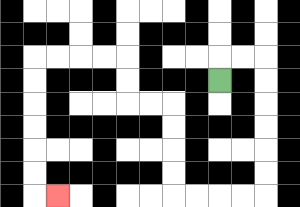{'start': '[9, 3]', 'end': '[2, 8]', 'path_directions': 'U,R,R,D,D,D,D,D,D,L,L,L,L,U,U,U,U,L,L,U,U,L,L,L,L,D,D,D,D,D,D,R', 'path_coordinates': '[[9, 3], [9, 2], [10, 2], [11, 2], [11, 3], [11, 4], [11, 5], [11, 6], [11, 7], [11, 8], [10, 8], [9, 8], [8, 8], [7, 8], [7, 7], [7, 6], [7, 5], [7, 4], [6, 4], [5, 4], [5, 3], [5, 2], [4, 2], [3, 2], [2, 2], [1, 2], [1, 3], [1, 4], [1, 5], [1, 6], [1, 7], [1, 8], [2, 8]]'}